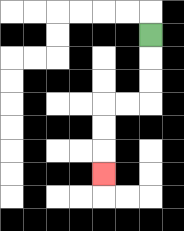{'start': '[6, 1]', 'end': '[4, 7]', 'path_directions': 'D,D,D,L,L,D,D,D', 'path_coordinates': '[[6, 1], [6, 2], [6, 3], [6, 4], [5, 4], [4, 4], [4, 5], [4, 6], [4, 7]]'}